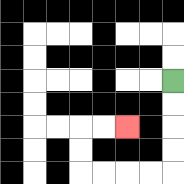{'start': '[7, 3]', 'end': '[5, 5]', 'path_directions': 'D,D,D,D,L,L,L,L,U,U,R,R', 'path_coordinates': '[[7, 3], [7, 4], [7, 5], [7, 6], [7, 7], [6, 7], [5, 7], [4, 7], [3, 7], [3, 6], [3, 5], [4, 5], [5, 5]]'}